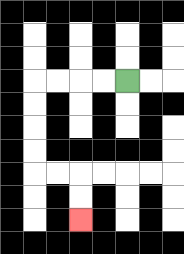{'start': '[5, 3]', 'end': '[3, 9]', 'path_directions': 'L,L,L,L,D,D,D,D,R,R,D,D', 'path_coordinates': '[[5, 3], [4, 3], [3, 3], [2, 3], [1, 3], [1, 4], [1, 5], [1, 6], [1, 7], [2, 7], [3, 7], [3, 8], [3, 9]]'}